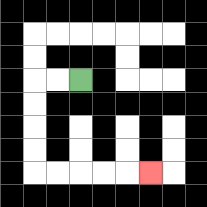{'start': '[3, 3]', 'end': '[6, 7]', 'path_directions': 'L,L,D,D,D,D,R,R,R,R,R', 'path_coordinates': '[[3, 3], [2, 3], [1, 3], [1, 4], [1, 5], [1, 6], [1, 7], [2, 7], [3, 7], [4, 7], [5, 7], [6, 7]]'}